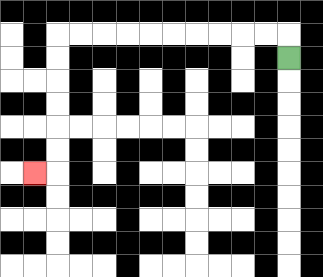{'start': '[12, 2]', 'end': '[1, 7]', 'path_directions': 'U,L,L,L,L,L,L,L,L,L,L,D,D,D,D,D,D,L', 'path_coordinates': '[[12, 2], [12, 1], [11, 1], [10, 1], [9, 1], [8, 1], [7, 1], [6, 1], [5, 1], [4, 1], [3, 1], [2, 1], [2, 2], [2, 3], [2, 4], [2, 5], [2, 6], [2, 7], [1, 7]]'}